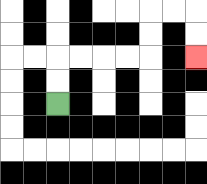{'start': '[2, 4]', 'end': '[8, 2]', 'path_directions': 'U,U,R,R,R,R,U,U,R,R,D,D', 'path_coordinates': '[[2, 4], [2, 3], [2, 2], [3, 2], [4, 2], [5, 2], [6, 2], [6, 1], [6, 0], [7, 0], [8, 0], [8, 1], [8, 2]]'}